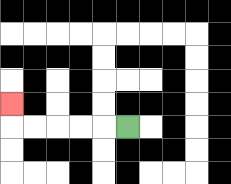{'start': '[5, 5]', 'end': '[0, 4]', 'path_directions': 'L,L,L,L,L,U', 'path_coordinates': '[[5, 5], [4, 5], [3, 5], [2, 5], [1, 5], [0, 5], [0, 4]]'}